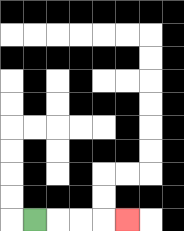{'start': '[1, 9]', 'end': '[5, 9]', 'path_directions': 'R,R,R,R', 'path_coordinates': '[[1, 9], [2, 9], [3, 9], [4, 9], [5, 9]]'}